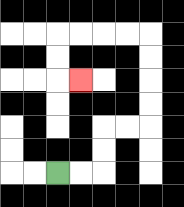{'start': '[2, 7]', 'end': '[3, 3]', 'path_directions': 'R,R,U,U,R,R,U,U,U,U,L,L,L,L,D,D,R', 'path_coordinates': '[[2, 7], [3, 7], [4, 7], [4, 6], [4, 5], [5, 5], [6, 5], [6, 4], [6, 3], [6, 2], [6, 1], [5, 1], [4, 1], [3, 1], [2, 1], [2, 2], [2, 3], [3, 3]]'}